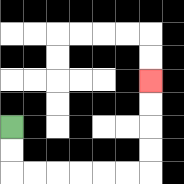{'start': '[0, 5]', 'end': '[6, 3]', 'path_directions': 'D,D,R,R,R,R,R,R,U,U,U,U', 'path_coordinates': '[[0, 5], [0, 6], [0, 7], [1, 7], [2, 7], [3, 7], [4, 7], [5, 7], [6, 7], [6, 6], [6, 5], [6, 4], [6, 3]]'}